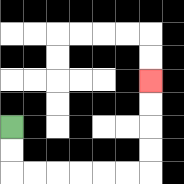{'start': '[0, 5]', 'end': '[6, 3]', 'path_directions': 'D,D,R,R,R,R,R,R,U,U,U,U', 'path_coordinates': '[[0, 5], [0, 6], [0, 7], [1, 7], [2, 7], [3, 7], [4, 7], [5, 7], [6, 7], [6, 6], [6, 5], [6, 4], [6, 3]]'}